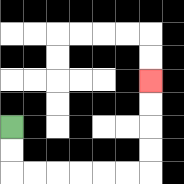{'start': '[0, 5]', 'end': '[6, 3]', 'path_directions': 'D,D,R,R,R,R,R,R,U,U,U,U', 'path_coordinates': '[[0, 5], [0, 6], [0, 7], [1, 7], [2, 7], [3, 7], [4, 7], [5, 7], [6, 7], [6, 6], [6, 5], [6, 4], [6, 3]]'}